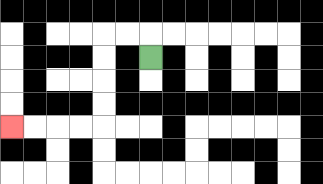{'start': '[6, 2]', 'end': '[0, 5]', 'path_directions': 'U,L,L,D,D,D,D,L,L,L,L', 'path_coordinates': '[[6, 2], [6, 1], [5, 1], [4, 1], [4, 2], [4, 3], [4, 4], [4, 5], [3, 5], [2, 5], [1, 5], [0, 5]]'}